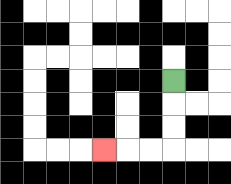{'start': '[7, 3]', 'end': '[4, 6]', 'path_directions': 'D,D,D,L,L,L', 'path_coordinates': '[[7, 3], [7, 4], [7, 5], [7, 6], [6, 6], [5, 6], [4, 6]]'}